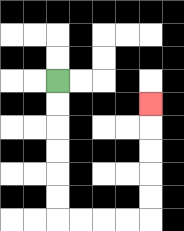{'start': '[2, 3]', 'end': '[6, 4]', 'path_directions': 'D,D,D,D,D,D,R,R,R,R,U,U,U,U,U', 'path_coordinates': '[[2, 3], [2, 4], [2, 5], [2, 6], [2, 7], [2, 8], [2, 9], [3, 9], [4, 9], [5, 9], [6, 9], [6, 8], [6, 7], [6, 6], [6, 5], [6, 4]]'}